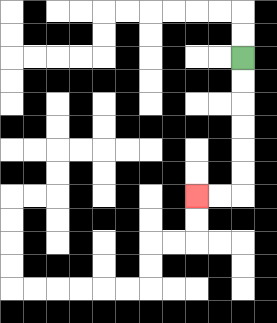{'start': '[10, 2]', 'end': '[8, 8]', 'path_directions': 'D,D,D,D,D,D,L,L', 'path_coordinates': '[[10, 2], [10, 3], [10, 4], [10, 5], [10, 6], [10, 7], [10, 8], [9, 8], [8, 8]]'}